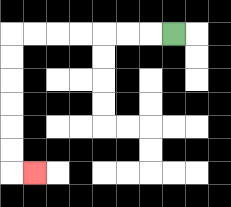{'start': '[7, 1]', 'end': '[1, 7]', 'path_directions': 'L,L,L,L,L,L,L,D,D,D,D,D,D,R', 'path_coordinates': '[[7, 1], [6, 1], [5, 1], [4, 1], [3, 1], [2, 1], [1, 1], [0, 1], [0, 2], [0, 3], [0, 4], [0, 5], [0, 6], [0, 7], [1, 7]]'}